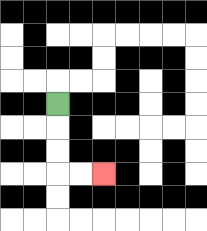{'start': '[2, 4]', 'end': '[4, 7]', 'path_directions': 'D,D,D,R,R', 'path_coordinates': '[[2, 4], [2, 5], [2, 6], [2, 7], [3, 7], [4, 7]]'}